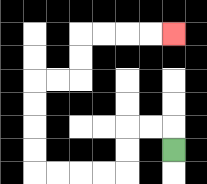{'start': '[7, 6]', 'end': '[7, 1]', 'path_directions': 'U,L,L,D,D,L,L,L,L,U,U,U,U,R,R,U,U,R,R,R,R', 'path_coordinates': '[[7, 6], [7, 5], [6, 5], [5, 5], [5, 6], [5, 7], [4, 7], [3, 7], [2, 7], [1, 7], [1, 6], [1, 5], [1, 4], [1, 3], [2, 3], [3, 3], [3, 2], [3, 1], [4, 1], [5, 1], [6, 1], [7, 1]]'}